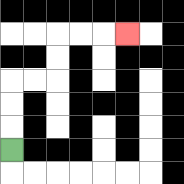{'start': '[0, 6]', 'end': '[5, 1]', 'path_directions': 'U,U,U,R,R,U,U,R,R,R', 'path_coordinates': '[[0, 6], [0, 5], [0, 4], [0, 3], [1, 3], [2, 3], [2, 2], [2, 1], [3, 1], [4, 1], [5, 1]]'}